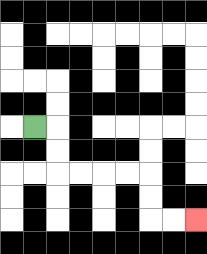{'start': '[1, 5]', 'end': '[8, 9]', 'path_directions': 'R,D,D,R,R,R,R,D,D,R,R', 'path_coordinates': '[[1, 5], [2, 5], [2, 6], [2, 7], [3, 7], [4, 7], [5, 7], [6, 7], [6, 8], [6, 9], [7, 9], [8, 9]]'}